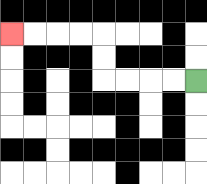{'start': '[8, 3]', 'end': '[0, 1]', 'path_directions': 'L,L,L,L,U,U,L,L,L,L', 'path_coordinates': '[[8, 3], [7, 3], [6, 3], [5, 3], [4, 3], [4, 2], [4, 1], [3, 1], [2, 1], [1, 1], [0, 1]]'}